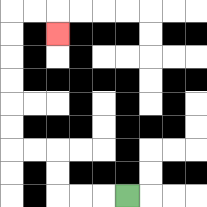{'start': '[5, 8]', 'end': '[2, 1]', 'path_directions': 'L,L,L,U,U,L,L,U,U,U,U,U,U,R,R,D', 'path_coordinates': '[[5, 8], [4, 8], [3, 8], [2, 8], [2, 7], [2, 6], [1, 6], [0, 6], [0, 5], [0, 4], [0, 3], [0, 2], [0, 1], [0, 0], [1, 0], [2, 0], [2, 1]]'}